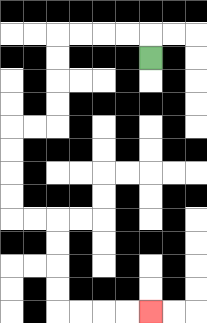{'start': '[6, 2]', 'end': '[6, 13]', 'path_directions': 'U,L,L,L,L,D,D,D,D,L,L,D,D,D,D,R,R,D,D,D,D,R,R,R,R', 'path_coordinates': '[[6, 2], [6, 1], [5, 1], [4, 1], [3, 1], [2, 1], [2, 2], [2, 3], [2, 4], [2, 5], [1, 5], [0, 5], [0, 6], [0, 7], [0, 8], [0, 9], [1, 9], [2, 9], [2, 10], [2, 11], [2, 12], [2, 13], [3, 13], [4, 13], [5, 13], [6, 13]]'}